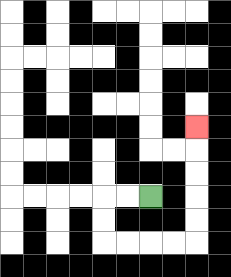{'start': '[6, 8]', 'end': '[8, 5]', 'path_directions': 'L,L,D,D,R,R,R,R,U,U,U,U,U', 'path_coordinates': '[[6, 8], [5, 8], [4, 8], [4, 9], [4, 10], [5, 10], [6, 10], [7, 10], [8, 10], [8, 9], [8, 8], [8, 7], [8, 6], [8, 5]]'}